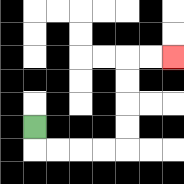{'start': '[1, 5]', 'end': '[7, 2]', 'path_directions': 'D,R,R,R,R,U,U,U,U,R,R', 'path_coordinates': '[[1, 5], [1, 6], [2, 6], [3, 6], [4, 6], [5, 6], [5, 5], [5, 4], [5, 3], [5, 2], [6, 2], [7, 2]]'}